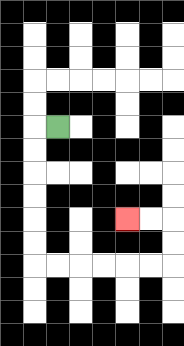{'start': '[2, 5]', 'end': '[5, 9]', 'path_directions': 'L,D,D,D,D,D,D,R,R,R,R,R,R,U,U,L,L', 'path_coordinates': '[[2, 5], [1, 5], [1, 6], [1, 7], [1, 8], [1, 9], [1, 10], [1, 11], [2, 11], [3, 11], [4, 11], [5, 11], [6, 11], [7, 11], [7, 10], [7, 9], [6, 9], [5, 9]]'}